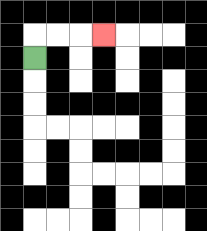{'start': '[1, 2]', 'end': '[4, 1]', 'path_directions': 'U,R,R,R', 'path_coordinates': '[[1, 2], [1, 1], [2, 1], [3, 1], [4, 1]]'}